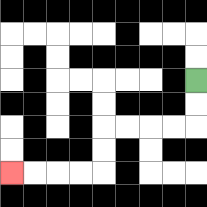{'start': '[8, 3]', 'end': '[0, 7]', 'path_directions': 'D,D,L,L,L,L,D,D,L,L,L,L', 'path_coordinates': '[[8, 3], [8, 4], [8, 5], [7, 5], [6, 5], [5, 5], [4, 5], [4, 6], [4, 7], [3, 7], [2, 7], [1, 7], [0, 7]]'}